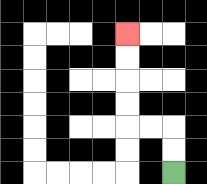{'start': '[7, 7]', 'end': '[5, 1]', 'path_directions': 'U,U,L,L,U,U,U,U', 'path_coordinates': '[[7, 7], [7, 6], [7, 5], [6, 5], [5, 5], [5, 4], [5, 3], [5, 2], [5, 1]]'}